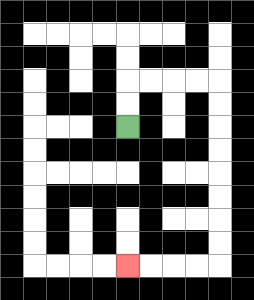{'start': '[5, 5]', 'end': '[5, 11]', 'path_directions': 'U,U,R,R,R,R,D,D,D,D,D,D,D,D,L,L,L,L', 'path_coordinates': '[[5, 5], [5, 4], [5, 3], [6, 3], [7, 3], [8, 3], [9, 3], [9, 4], [9, 5], [9, 6], [9, 7], [9, 8], [9, 9], [9, 10], [9, 11], [8, 11], [7, 11], [6, 11], [5, 11]]'}